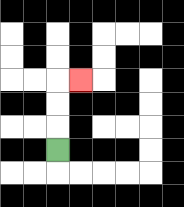{'start': '[2, 6]', 'end': '[3, 3]', 'path_directions': 'U,U,U,R', 'path_coordinates': '[[2, 6], [2, 5], [2, 4], [2, 3], [3, 3]]'}